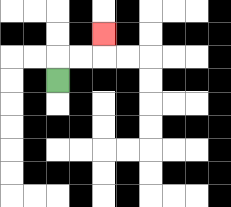{'start': '[2, 3]', 'end': '[4, 1]', 'path_directions': 'U,R,R,U', 'path_coordinates': '[[2, 3], [2, 2], [3, 2], [4, 2], [4, 1]]'}